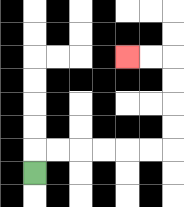{'start': '[1, 7]', 'end': '[5, 2]', 'path_directions': 'U,R,R,R,R,R,R,U,U,U,U,L,L', 'path_coordinates': '[[1, 7], [1, 6], [2, 6], [3, 6], [4, 6], [5, 6], [6, 6], [7, 6], [7, 5], [7, 4], [7, 3], [7, 2], [6, 2], [5, 2]]'}